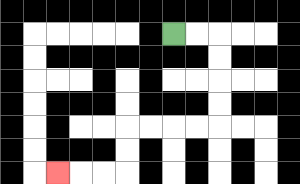{'start': '[7, 1]', 'end': '[2, 7]', 'path_directions': 'R,R,D,D,D,D,L,L,L,L,D,D,L,L,L', 'path_coordinates': '[[7, 1], [8, 1], [9, 1], [9, 2], [9, 3], [9, 4], [9, 5], [8, 5], [7, 5], [6, 5], [5, 5], [5, 6], [5, 7], [4, 7], [3, 7], [2, 7]]'}